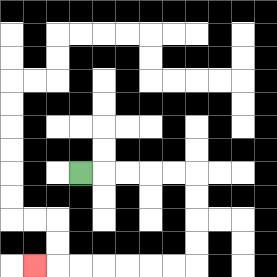{'start': '[3, 7]', 'end': '[1, 11]', 'path_directions': 'R,R,R,R,R,D,D,D,D,L,L,L,L,L,L,L', 'path_coordinates': '[[3, 7], [4, 7], [5, 7], [6, 7], [7, 7], [8, 7], [8, 8], [8, 9], [8, 10], [8, 11], [7, 11], [6, 11], [5, 11], [4, 11], [3, 11], [2, 11], [1, 11]]'}